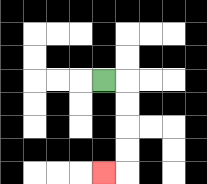{'start': '[4, 3]', 'end': '[4, 7]', 'path_directions': 'R,D,D,D,D,L', 'path_coordinates': '[[4, 3], [5, 3], [5, 4], [5, 5], [5, 6], [5, 7], [4, 7]]'}